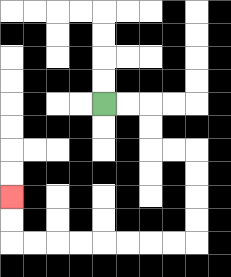{'start': '[4, 4]', 'end': '[0, 8]', 'path_directions': 'R,R,D,D,R,R,D,D,D,D,L,L,L,L,L,L,L,L,U,U', 'path_coordinates': '[[4, 4], [5, 4], [6, 4], [6, 5], [6, 6], [7, 6], [8, 6], [8, 7], [8, 8], [8, 9], [8, 10], [7, 10], [6, 10], [5, 10], [4, 10], [3, 10], [2, 10], [1, 10], [0, 10], [0, 9], [0, 8]]'}